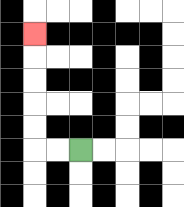{'start': '[3, 6]', 'end': '[1, 1]', 'path_directions': 'L,L,U,U,U,U,U', 'path_coordinates': '[[3, 6], [2, 6], [1, 6], [1, 5], [1, 4], [1, 3], [1, 2], [1, 1]]'}